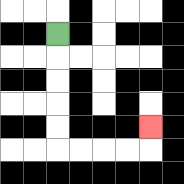{'start': '[2, 1]', 'end': '[6, 5]', 'path_directions': 'D,D,D,D,D,R,R,R,R,U', 'path_coordinates': '[[2, 1], [2, 2], [2, 3], [2, 4], [2, 5], [2, 6], [3, 6], [4, 6], [5, 6], [6, 6], [6, 5]]'}